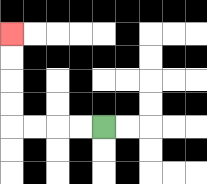{'start': '[4, 5]', 'end': '[0, 1]', 'path_directions': 'L,L,L,L,U,U,U,U', 'path_coordinates': '[[4, 5], [3, 5], [2, 5], [1, 5], [0, 5], [0, 4], [0, 3], [0, 2], [0, 1]]'}